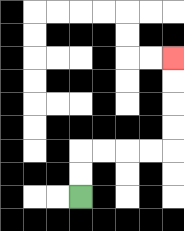{'start': '[3, 8]', 'end': '[7, 2]', 'path_directions': 'U,U,R,R,R,R,U,U,U,U', 'path_coordinates': '[[3, 8], [3, 7], [3, 6], [4, 6], [5, 6], [6, 6], [7, 6], [7, 5], [7, 4], [7, 3], [7, 2]]'}